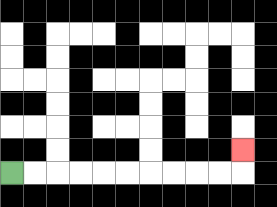{'start': '[0, 7]', 'end': '[10, 6]', 'path_directions': 'R,R,R,R,R,R,R,R,R,R,U', 'path_coordinates': '[[0, 7], [1, 7], [2, 7], [3, 7], [4, 7], [5, 7], [6, 7], [7, 7], [8, 7], [9, 7], [10, 7], [10, 6]]'}